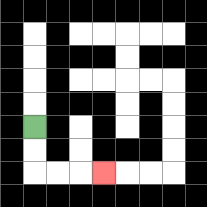{'start': '[1, 5]', 'end': '[4, 7]', 'path_directions': 'D,D,R,R,R', 'path_coordinates': '[[1, 5], [1, 6], [1, 7], [2, 7], [3, 7], [4, 7]]'}